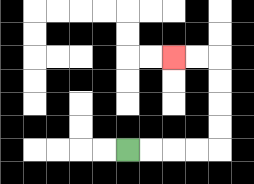{'start': '[5, 6]', 'end': '[7, 2]', 'path_directions': 'R,R,R,R,U,U,U,U,L,L', 'path_coordinates': '[[5, 6], [6, 6], [7, 6], [8, 6], [9, 6], [9, 5], [9, 4], [9, 3], [9, 2], [8, 2], [7, 2]]'}